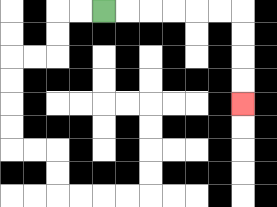{'start': '[4, 0]', 'end': '[10, 4]', 'path_directions': 'R,R,R,R,R,R,D,D,D,D', 'path_coordinates': '[[4, 0], [5, 0], [6, 0], [7, 0], [8, 0], [9, 0], [10, 0], [10, 1], [10, 2], [10, 3], [10, 4]]'}